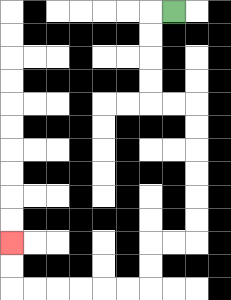{'start': '[7, 0]', 'end': '[0, 10]', 'path_directions': 'L,D,D,D,D,R,R,D,D,D,D,D,D,L,L,D,D,L,L,L,L,L,L,U,U', 'path_coordinates': '[[7, 0], [6, 0], [6, 1], [6, 2], [6, 3], [6, 4], [7, 4], [8, 4], [8, 5], [8, 6], [8, 7], [8, 8], [8, 9], [8, 10], [7, 10], [6, 10], [6, 11], [6, 12], [5, 12], [4, 12], [3, 12], [2, 12], [1, 12], [0, 12], [0, 11], [0, 10]]'}